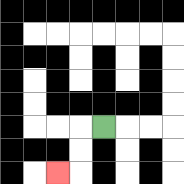{'start': '[4, 5]', 'end': '[2, 7]', 'path_directions': 'L,D,D,L', 'path_coordinates': '[[4, 5], [3, 5], [3, 6], [3, 7], [2, 7]]'}